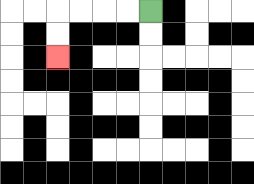{'start': '[6, 0]', 'end': '[2, 2]', 'path_directions': 'L,L,L,L,D,D', 'path_coordinates': '[[6, 0], [5, 0], [4, 0], [3, 0], [2, 0], [2, 1], [2, 2]]'}